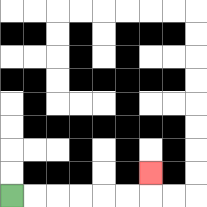{'start': '[0, 8]', 'end': '[6, 7]', 'path_directions': 'R,R,R,R,R,R,U', 'path_coordinates': '[[0, 8], [1, 8], [2, 8], [3, 8], [4, 8], [5, 8], [6, 8], [6, 7]]'}